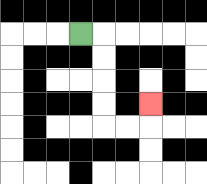{'start': '[3, 1]', 'end': '[6, 4]', 'path_directions': 'R,D,D,D,D,R,R,U', 'path_coordinates': '[[3, 1], [4, 1], [4, 2], [4, 3], [4, 4], [4, 5], [5, 5], [6, 5], [6, 4]]'}